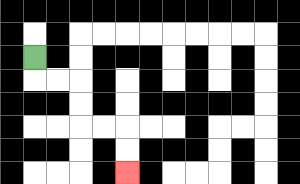{'start': '[1, 2]', 'end': '[5, 7]', 'path_directions': 'D,R,R,D,D,R,R,D,D', 'path_coordinates': '[[1, 2], [1, 3], [2, 3], [3, 3], [3, 4], [3, 5], [4, 5], [5, 5], [5, 6], [5, 7]]'}